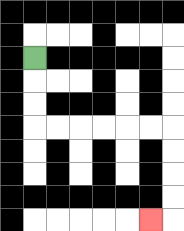{'start': '[1, 2]', 'end': '[6, 9]', 'path_directions': 'D,D,D,R,R,R,R,R,R,D,D,D,D,L', 'path_coordinates': '[[1, 2], [1, 3], [1, 4], [1, 5], [2, 5], [3, 5], [4, 5], [5, 5], [6, 5], [7, 5], [7, 6], [7, 7], [7, 8], [7, 9], [6, 9]]'}